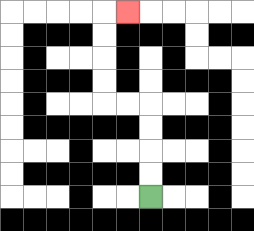{'start': '[6, 8]', 'end': '[5, 0]', 'path_directions': 'U,U,U,U,L,L,U,U,U,U,R', 'path_coordinates': '[[6, 8], [6, 7], [6, 6], [6, 5], [6, 4], [5, 4], [4, 4], [4, 3], [4, 2], [4, 1], [4, 0], [5, 0]]'}